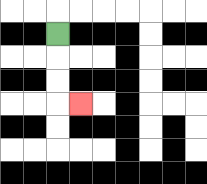{'start': '[2, 1]', 'end': '[3, 4]', 'path_directions': 'D,D,D,R', 'path_coordinates': '[[2, 1], [2, 2], [2, 3], [2, 4], [3, 4]]'}